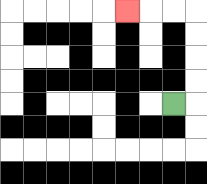{'start': '[7, 4]', 'end': '[5, 0]', 'path_directions': 'R,U,U,U,U,L,L,L', 'path_coordinates': '[[7, 4], [8, 4], [8, 3], [8, 2], [8, 1], [8, 0], [7, 0], [6, 0], [5, 0]]'}